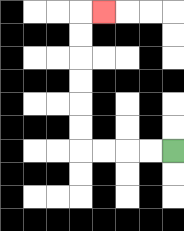{'start': '[7, 6]', 'end': '[4, 0]', 'path_directions': 'L,L,L,L,U,U,U,U,U,U,R', 'path_coordinates': '[[7, 6], [6, 6], [5, 6], [4, 6], [3, 6], [3, 5], [3, 4], [3, 3], [3, 2], [3, 1], [3, 0], [4, 0]]'}